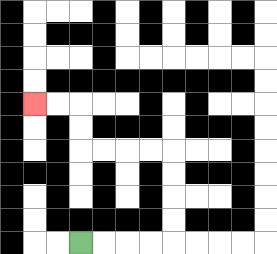{'start': '[3, 10]', 'end': '[1, 4]', 'path_directions': 'R,R,R,R,U,U,U,U,L,L,L,L,U,U,L,L', 'path_coordinates': '[[3, 10], [4, 10], [5, 10], [6, 10], [7, 10], [7, 9], [7, 8], [7, 7], [7, 6], [6, 6], [5, 6], [4, 6], [3, 6], [3, 5], [3, 4], [2, 4], [1, 4]]'}